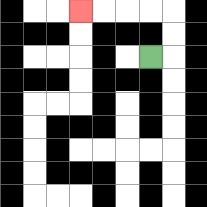{'start': '[6, 2]', 'end': '[3, 0]', 'path_directions': 'R,U,U,L,L,L,L', 'path_coordinates': '[[6, 2], [7, 2], [7, 1], [7, 0], [6, 0], [5, 0], [4, 0], [3, 0]]'}